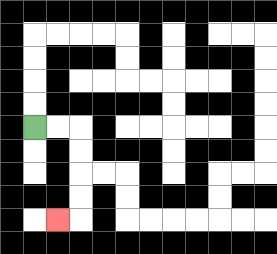{'start': '[1, 5]', 'end': '[2, 9]', 'path_directions': 'R,R,D,D,D,D,L', 'path_coordinates': '[[1, 5], [2, 5], [3, 5], [3, 6], [3, 7], [3, 8], [3, 9], [2, 9]]'}